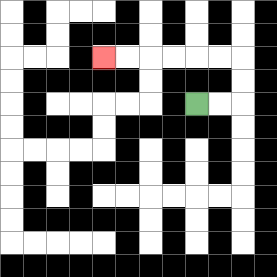{'start': '[8, 4]', 'end': '[4, 2]', 'path_directions': 'R,R,U,U,L,L,L,L,L,L', 'path_coordinates': '[[8, 4], [9, 4], [10, 4], [10, 3], [10, 2], [9, 2], [8, 2], [7, 2], [6, 2], [5, 2], [4, 2]]'}